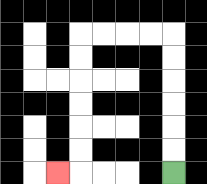{'start': '[7, 7]', 'end': '[2, 7]', 'path_directions': 'U,U,U,U,U,U,L,L,L,L,D,D,D,D,D,D,L', 'path_coordinates': '[[7, 7], [7, 6], [7, 5], [7, 4], [7, 3], [7, 2], [7, 1], [6, 1], [5, 1], [4, 1], [3, 1], [3, 2], [3, 3], [3, 4], [3, 5], [3, 6], [3, 7], [2, 7]]'}